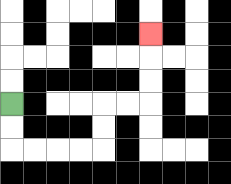{'start': '[0, 4]', 'end': '[6, 1]', 'path_directions': 'D,D,R,R,R,R,U,U,R,R,U,U,U', 'path_coordinates': '[[0, 4], [0, 5], [0, 6], [1, 6], [2, 6], [3, 6], [4, 6], [4, 5], [4, 4], [5, 4], [6, 4], [6, 3], [6, 2], [6, 1]]'}